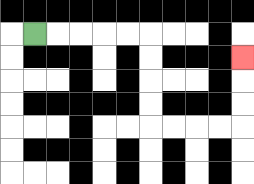{'start': '[1, 1]', 'end': '[10, 2]', 'path_directions': 'R,R,R,R,R,D,D,D,D,R,R,R,R,U,U,U', 'path_coordinates': '[[1, 1], [2, 1], [3, 1], [4, 1], [5, 1], [6, 1], [6, 2], [6, 3], [6, 4], [6, 5], [7, 5], [8, 5], [9, 5], [10, 5], [10, 4], [10, 3], [10, 2]]'}